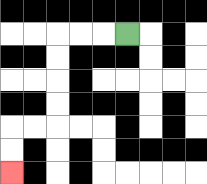{'start': '[5, 1]', 'end': '[0, 7]', 'path_directions': 'L,L,L,D,D,D,D,L,L,D,D', 'path_coordinates': '[[5, 1], [4, 1], [3, 1], [2, 1], [2, 2], [2, 3], [2, 4], [2, 5], [1, 5], [0, 5], [0, 6], [0, 7]]'}